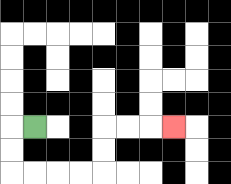{'start': '[1, 5]', 'end': '[7, 5]', 'path_directions': 'L,D,D,R,R,R,R,U,U,R,R,R', 'path_coordinates': '[[1, 5], [0, 5], [0, 6], [0, 7], [1, 7], [2, 7], [3, 7], [4, 7], [4, 6], [4, 5], [5, 5], [6, 5], [7, 5]]'}